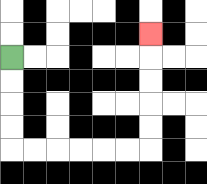{'start': '[0, 2]', 'end': '[6, 1]', 'path_directions': 'D,D,D,D,R,R,R,R,R,R,U,U,U,U,U', 'path_coordinates': '[[0, 2], [0, 3], [0, 4], [0, 5], [0, 6], [1, 6], [2, 6], [3, 6], [4, 6], [5, 6], [6, 6], [6, 5], [6, 4], [6, 3], [6, 2], [6, 1]]'}